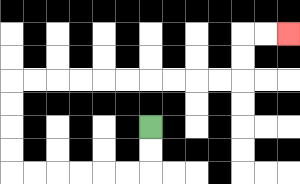{'start': '[6, 5]', 'end': '[12, 1]', 'path_directions': 'D,D,L,L,L,L,L,L,U,U,U,U,R,R,R,R,R,R,R,R,R,R,U,U,R,R', 'path_coordinates': '[[6, 5], [6, 6], [6, 7], [5, 7], [4, 7], [3, 7], [2, 7], [1, 7], [0, 7], [0, 6], [0, 5], [0, 4], [0, 3], [1, 3], [2, 3], [3, 3], [4, 3], [5, 3], [6, 3], [7, 3], [8, 3], [9, 3], [10, 3], [10, 2], [10, 1], [11, 1], [12, 1]]'}